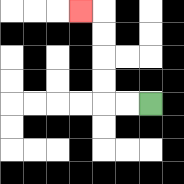{'start': '[6, 4]', 'end': '[3, 0]', 'path_directions': 'L,L,U,U,U,U,L', 'path_coordinates': '[[6, 4], [5, 4], [4, 4], [4, 3], [4, 2], [4, 1], [4, 0], [3, 0]]'}